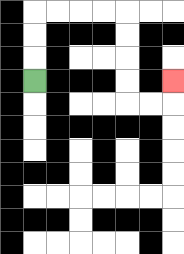{'start': '[1, 3]', 'end': '[7, 3]', 'path_directions': 'U,U,U,R,R,R,R,D,D,D,D,R,R,U', 'path_coordinates': '[[1, 3], [1, 2], [1, 1], [1, 0], [2, 0], [3, 0], [4, 0], [5, 0], [5, 1], [5, 2], [5, 3], [5, 4], [6, 4], [7, 4], [7, 3]]'}